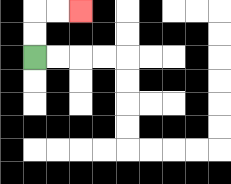{'start': '[1, 2]', 'end': '[3, 0]', 'path_directions': 'U,U,R,R', 'path_coordinates': '[[1, 2], [1, 1], [1, 0], [2, 0], [3, 0]]'}